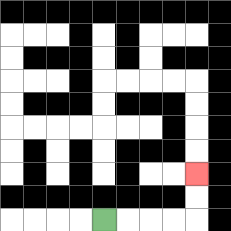{'start': '[4, 9]', 'end': '[8, 7]', 'path_directions': 'R,R,R,R,U,U', 'path_coordinates': '[[4, 9], [5, 9], [6, 9], [7, 9], [8, 9], [8, 8], [8, 7]]'}